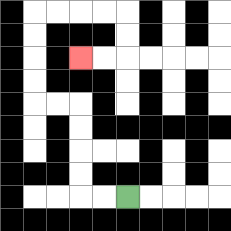{'start': '[5, 8]', 'end': '[3, 2]', 'path_directions': 'L,L,U,U,U,U,L,L,U,U,U,U,R,R,R,R,D,D,L,L', 'path_coordinates': '[[5, 8], [4, 8], [3, 8], [3, 7], [3, 6], [3, 5], [3, 4], [2, 4], [1, 4], [1, 3], [1, 2], [1, 1], [1, 0], [2, 0], [3, 0], [4, 0], [5, 0], [5, 1], [5, 2], [4, 2], [3, 2]]'}